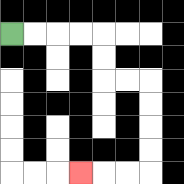{'start': '[0, 1]', 'end': '[3, 7]', 'path_directions': 'R,R,R,R,D,D,R,R,D,D,D,D,L,L,L', 'path_coordinates': '[[0, 1], [1, 1], [2, 1], [3, 1], [4, 1], [4, 2], [4, 3], [5, 3], [6, 3], [6, 4], [6, 5], [6, 6], [6, 7], [5, 7], [4, 7], [3, 7]]'}